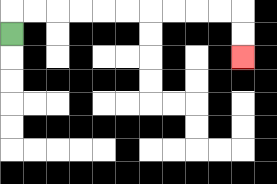{'start': '[0, 1]', 'end': '[10, 2]', 'path_directions': 'U,R,R,R,R,R,R,R,R,R,R,D,D', 'path_coordinates': '[[0, 1], [0, 0], [1, 0], [2, 0], [3, 0], [4, 0], [5, 0], [6, 0], [7, 0], [8, 0], [9, 0], [10, 0], [10, 1], [10, 2]]'}